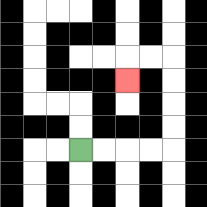{'start': '[3, 6]', 'end': '[5, 3]', 'path_directions': 'R,R,R,R,U,U,U,U,L,L,D', 'path_coordinates': '[[3, 6], [4, 6], [5, 6], [6, 6], [7, 6], [7, 5], [7, 4], [7, 3], [7, 2], [6, 2], [5, 2], [5, 3]]'}